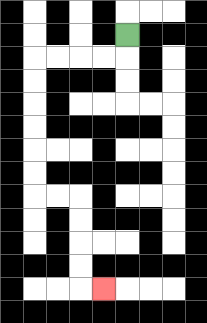{'start': '[5, 1]', 'end': '[4, 12]', 'path_directions': 'D,L,L,L,L,D,D,D,D,D,D,R,R,D,D,D,D,R', 'path_coordinates': '[[5, 1], [5, 2], [4, 2], [3, 2], [2, 2], [1, 2], [1, 3], [1, 4], [1, 5], [1, 6], [1, 7], [1, 8], [2, 8], [3, 8], [3, 9], [3, 10], [3, 11], [3, 12], [4, 12]]'}